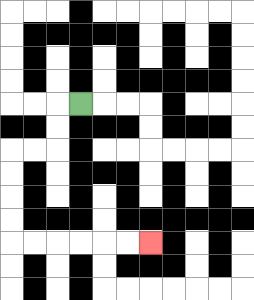{'start': '[3, 4]', 'end': '[6, 10]', 'path_directions': 'L,D,D,L,L,D,D,D,D,R,R,R,R,R,R', 'path_coordinates': '[[3, 4], [2, 4], [2, 5], [2, 6], [1, 6], [0, 6], [0, 7], [0, 8], [0, 9], [0, 10], [1, 10], [2, 10], [3, 10], [4, 10], [5, 10], [6, 10]]'}